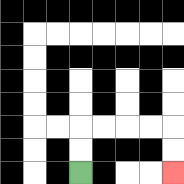{'start': '[3, 7]', 'end': '[7, 7]', 'path_directions': 'U,U,R,R,R,R,D,D', 'path_coordinates': '[[3, 7], [3, 6], [3, 5], [4, 5], [5, 5], [6, 5], [7, 5], [7, 6], [7, 7]]'}